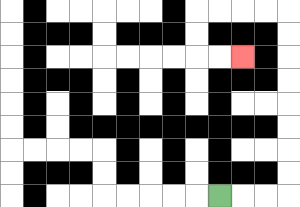{'start': '[9, 8]', 'end': '[10, 2]', 'path_directions': 'R,R,R,U,U,U,U,U,U,U,U,L,L,L,L,D,D,R,R', 'path_coordinates': '[[9, 8], [10, 8], [11, 8], [12, 8], [12, 7], [12, 6], [12, 5], [12, 4], [12, 3], [12, 2], [12, 1], [12, 0], [11, 0], [10, 0], [9, 0], [8, 0], [8, 1], [8, 2], [9, 2], [10, 2]]'}